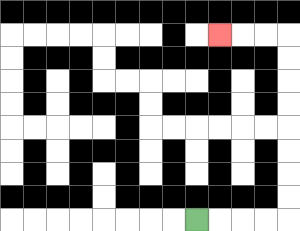{'start': '[8, 9]', 'end': '[9, 1]', 'path_directions': 'R,R,R,R,U,U,U,U,U,U,U,U,L,L,L', 'path_coordinates': '[[8, 9], [9, 9], [10, 9], [11, 9], [12, 9], [12, 8], [12, 7], [12, 6], [12, 5], [12, 4], [12, 3], [12, 2], [12, 1], [11, 1], [10, 1], [9, 1]]'}